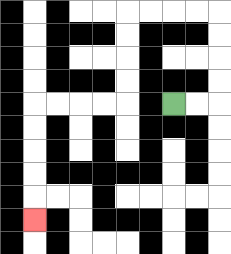{'start': '[7, 4]', 'end': '[1, 9]', 'path_directions': 'R,R,U,U,U,U,L,L,L,L,D,D,D,D,L,L,L,L,D,D,D,D,D', 'path_coordinates': '[[7, 4], [8, 4], [9, 4], [9, 3], [9, 2], [9, 1], [9, 0], [8, 0], [7, 0], [6, 0], [5, 0], [5, 1], [5, 2], [5, 3], [5, 4], [4, 4], [3, 4], [2, 4], [1, 4], [1, 5], [1, 6], [1, 7], [1, 8], [1, 9]]'}